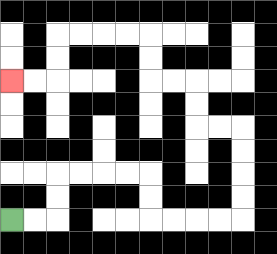{'start': '[0, 9]', 'end': '[0, 3]', 'path_directions': 'R,R,U,U,R,R,R,R,D,D,R,R,R,R,U,U,U,U,L,L,U,U,L,L,U,U,L,L,L,L,D,D,L,L', 'path_coordinates': '[[0, 9], [1, 9], [2, 9], [2, 8], [2, 7], [3, 7], [4, 7], [5, 7], [6, 7], [6, 8], [6, 9], [7, 9], [8, 9], [9, 9], [10, 9], [10, 8], [10, 7], [10, 6], [10, 5], [9, 5], [8, 5], [8, 4], [8, 3], [7, 3], [6, 3], [6, 2], [6, 1], [5, 1], [4, 1], [3, 1], [2, 1], [2, 2], [2, 3], [1, 3], [0, 3]]'}